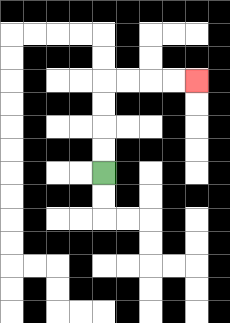{'start': '[4, 7]', 'end': '[8, 3]', 'path_directions': 'U,U,U,U,R,R,R,R', 'path_coordinates': '[[4, 7], [4, 6], [4, 5], [4, 4], [4, 3], [5, 3], [6, 3], [7, 3], [8, 3]]'}